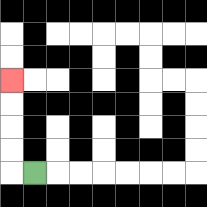{'start': '[1, 7]', 'end': '[0, 3]', 'path_directions': 'L,U,U,U,U', 'path_coordinates': '[[1, 7], [0, 7], [0, 6], [0, 5], [0, 4], [0, 3]]'}